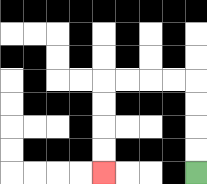{'start': '[8, 7]', 'end': '[4, 7]', 'path_directions': 'U,U,U,U,L,L,L,L,D,D,D,D', 'path_coordinates': '[[8, 7], [8, 6], [8, 5], [8, 4], [8, 3], [7, 3], [6, 3], [5, 3], [4, 3], [4, 4], [4, 5], [4, 6], [4, 7]]'}